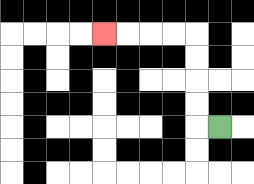{'start': '[9, 5]', 'end': '[4, 1]', 'path_directions': 'L,U,U,U,U,L,L,L,L', 'path_coordinates': '[[9, 5], [8, 5], [8, 4], [8, 3], [8, 2], [8, 1], [7, 1], [6, 1], [5, 1], [4, 1]]'}